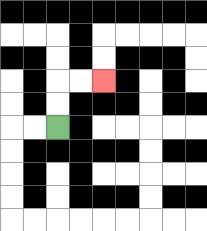{'start': '[2, 5]', 'end': '[4, 3]', 'path_directions': 'U,U,R,R', 'path_coordinates': '[[2, 5], [2, 4], [2, 3], [3, 3], [4, 3]]'}